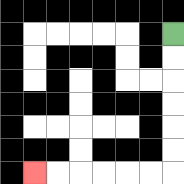{'start': '[7, 1]', 'end': '[1, 7]', 'path_directions': 'D,D,D,D,D,D,L,L,L,L,L,L', 'path_coordinates': '[[7, 1], [7, 2], [7, 3], [7, 4], [7, 5], [7, 6], [7, 7], [6, 7], [5, 7], [4, 7], [3, 7], [2, 7], [1, 7]]'}